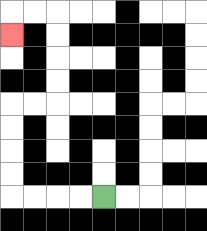{'start': '[4, 8]', 'end': '[0, 1]', 'path_directions': 'L,L,L,L,U,U,U,U,R,R,U,U,U,U,L,L,D', 'path_coordinates': '[[4, 8], [3, 8], [2, 8], [1, 8], [0, 8], [0, 7], [0, 6], [0, 5], [0, 4], [1, 4], [2, 4], [2, 3], [2, 2], [2, 1], [2, 0], [1, 0], [0, 0], [0, 1]]'}